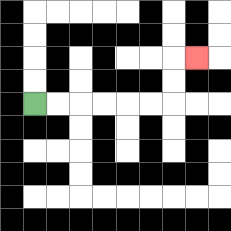{'start': '[1, 4]', 'end': '[8, 2]', 'path_directions': 'R,R,R,R,R,R,U,U,R', 'path_coordinates': '[[1, 4], [2, 4], [3, 4], [4, 4], [5, 4], [6, 4], [7, 4], [7, 3], [7, 2], [8, 2]]'}